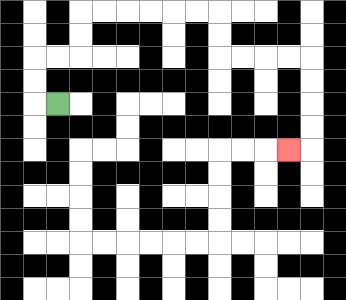{'start': '[2, 4]', 'end': '[12, 6]', 'path_directions': 'L,U,U,R,R,U,U,R,R,R,R,R,R,D,D,R,R,R,R,D,D,D,D,L', 'path_coordinates': '[[2, 4], [1, 4], [1, 3], [1, 2], [2, 2], [3, 2], [3, 1], [3, 0], [4, 0], [5, 0], [6, 0], [7, 0], [8, 0], [9, 0], [9, 1], [9, 2], [10, 2], [11, 2], [12, 2], [13, 2], [13, 3], [13, 4], [13, 5], [13, 6], [12, 6]]'}